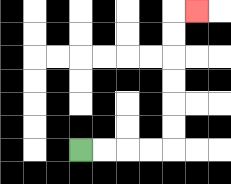{'start': '[3, 6]', 'end': '[8, 0]', 'path_directions': 'R,R,R,R,U,U,U,U,U,U,R', 'path_coordinates': '[[3, 6], [4, 6], [5, 6], [6, 6], [7, 6], [7, 5], [7, 4], [7, 3], [7, 2], [7, 1], [7, 0], [8, 0]]'}